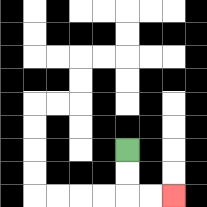{'start': '[5, 6]', 'end': '[7, 8]', 'path_directions': 'D,D,R,R', 'path_coordinates': '[[5, 6], [5, 7], [5, 8], [6, 8], [7, 8]]'}